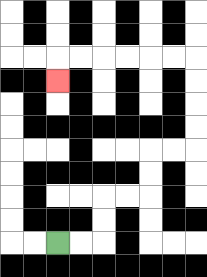{'start': '[2, 10]', 'end': '[2, 3]', 'path_directions': 'R,R,U,U,R,R,U,U,R,R,U,U,U,U,L,L,L,L,L,L,D', 'path_coordinates': '[[2, 10], [3, 10], [4, 10], [4, 9], [4, 8], [5, 8], [6, 8], [6, 7], [6, 6], [7, 6], [8, 6], [8, 5], [8, 4], [8, 3], [8, 2], [7, 2], [6, 2], [5, 2], [4, 2], [3, 2], [2, 2], [2, 3]]'}